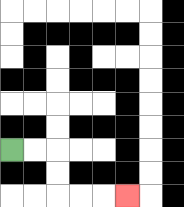{'start': '[0, 6]', 'end': '[5, 8]', 'path_directions': 'R,R,D,D,R,R,R', 'path_coordinates': '[[0, 6], [1, 6], [2, 6], [2, 7], [2, 8], [3, 8], [4, 8], [5, 8]]'}